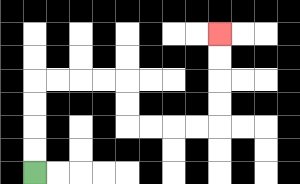{'start': '[1, 7]', 'end': '[9, 1]', 'path_directions': 'U,U,U,U,R,R,R,R,D,D,R,R,R,R,U,U,U,U', 'path_coordinates': '[[1, 7], [1, 6], [1, 5], [1, 4], [1, 3], [2, 3], [3, 3], [4, 3], [5, 3], [5, 4], [5, 5], [6, 5], [7, 5], [8, 5], [9, 5], [9, 4], [9, 3], [9, 2], [9, 1]]'}